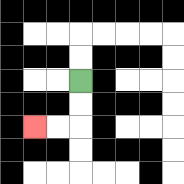{'start': '[3, 3]', 'end': '[1, 5]', 'path_directions': 'D,D,L,L', 'path_coordinates': '[[3, 3], [3, 4], [3, 5], [2, 5], [1, 5]]'}